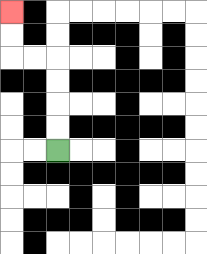{'start': '[2, 6]', 'end': '[0, 0]', 'path_directions': 'U,U,U,U,L,L,U,U', 'path_coordinates': '[[2, 6], [2, 5], [2, 4], [2, 3], [2, 2], [1, 2], [0, 2], [0, 1], [0, 0]]'}